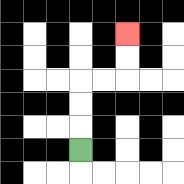{'start': '[3, 6]', 'end': '[5, 1]', 'path_directions': 'U,U,U,R,R,U,U', 'path_coordinates': '[[3, 6], [3, 5], [3, 4], [3, 3], [4, 3], [5, 3], [5, 2], [5, 1]]'}